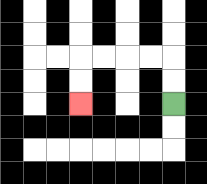{'start': '[7, 4]', 'end': '[3, 4]', 'path_directions': 'U,U,L,L,L,L,D,D', 'path_coordinates': '[[7, 4], [7, 3], [7, 2], [6, 2], [5, 2], [4, 2], [3, 2], [3, 3], [3, 4]]'}